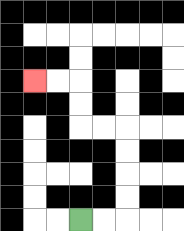{'start': '[3, 9]', 'end': '[1, 3]', 'path_directions': 'R,R,U,U,U,U,L,L,U,U,L,L', 'path_coordinates': '[[3, 9], [4, 9], [5, 9], [5, 8], [5, 7], [5, 6], [5, 5], [4, 5], [3, 5], [3, 4], [3, 3], [2, 3], [1, 3]]'}